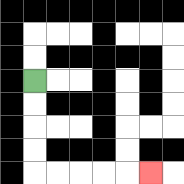{'start': '[1, 3]', 'end': '[6, 7]', 'path_directions': 'D,D,D,D,R,R,R,R,R', 'path_coordinates': '[[1, 3], [1, 4], [1, 5], [1, 6], [1, 7], [2, 7], [3, 7], [4, 7], [5, 7], [6, 7]]'}